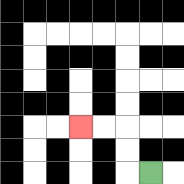{'start': '[6, 7]', 'end': '[3, 5]', 'path_directions': 'L,U,U,L,L', 'path_coordinates': '[[6, 7], [5, 7], [5, 6], [5, 5], [4, 5], [3, 5]]'}